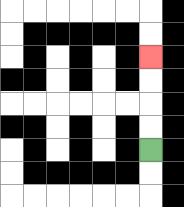{'start': '[6, 6]', 'end': '[6, 2]', 'path_directions': 'U,U,U,U', 'path_coordinates': '[[6, 6], [6, 5], [6, 4], [6, 3], [6, 2]]'}